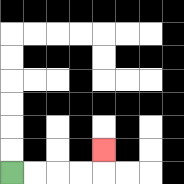{'start': '[0, 7]', 'end': '[4, 6]', 'path_directions': 'R,R,R,R,U', 'path_coordinates': '[[0, 7], [1, 7], [2, 7], [3, 7], [4, 7], [4, 6]]'}